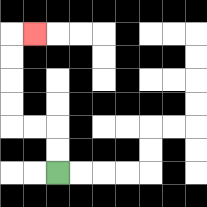{'start': '[2, 7]', 'end': '[1, 1]', 'path_directions': 'U,U,L,L,U,U,U,U,R', 'path_coordinates': '[[2, 7], [2, 6], [2, 5], [1, 5], [0, 5], [0, 4], [0, 3], [0, 2], [0, 1], [1, 1]]'}